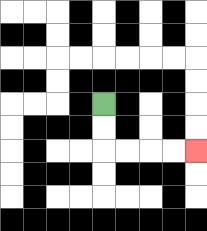{'start': '[4, 4]', 'end': '[8, 6]', 'path_directions': 'D,D,R,R,R,R', 'path_coordinates': '[[4, 4], [4, 5], [4, 6], [5, 6], [6, 6], [7, 6], [8, 6]]'}